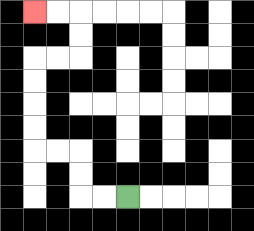{'start': '[5, 8]', 'end': '[1, 0]', 'path_directions': 'L,L,U,U,L,L,U,U,U,U,R,R,U,U,L,L', 'path_coordinates': '[[5, 8], [4, 8], [3, 8], [3, 7], [3, 6], [2, 6], [1, 6], [1, 5], [1, 4], [1, 3], [1, 2], [2, 2], [3, 2], [3, 1], [3, 0], [2, 0], [1, 0]]'}